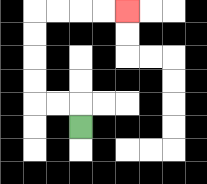{'start': '[3, 5]', 'end': '[5, 0]', 'path_directions': 'U,L,L,U,U,U,U,R,R,R,R', 'path_coordinates': '[[3, 5], [3, 4], [2, 4], [1, 4], [1, 3], [1, 2], [1, 1], [1, 0], [2, 0], [3, 0], [4, 0], [5, 0]]'}